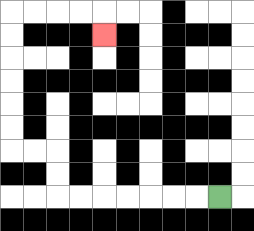{'start': '[9, 8]', 'end': '[4, 1]', 'path_directions': 'L,L,L,L,L,L,L,U,U,L,L,U,U,U,U,U,U,R,R,R,R,D', 'path_coordinates': '[[9, 8], [8, 8], [7, 8], [6, 8], [5, 8], [4, 8], [3, 8], [2, 8], [2, 7], [2, 6], [1, 6], [0, 6], [0, 5], [0, 4], [0, 3], [0, 2], [0, 1], [0, 0], [1, 0], [2, 0], [3, 0], [4, 0], [4, 1]]'}